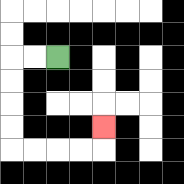{'start': '[2, 2]', 'end': '[4, 5]', 'path_directions': 'L,L,D,D,D,D,R,R,R,R,U', 'path_coordinates': '[[2, 2], [1, 2], [0, 2], [0, 3], [0, 4], [0, 5], [0, 6], [1, 6], [2, 6], [3, 6], [4, 6], [4, 5]]'}